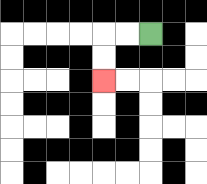{'start': '[6, 1]', 'end': '[4, 3]', 'path_directions': 'L,L,D,D', 'path_coordinates': '[[6, 1], [5, 1], [4, 1], [4, 2], [4, 3]]'}